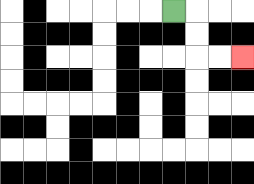{'start': '[7, 0]', 'end': '[10, 2]', 'path_directions': 'R,D,D,R,R', 'path_coordinates': '[[7, 0], [8, 0], [8, 1], [8, 2], [9, 2], [10, 2]]'}